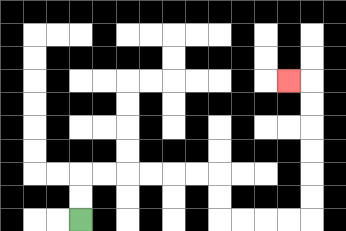{'start': '[3, 9]', 'end': '[12, 3]', 'path_directions': 'U,U,R,R,R,R,R,R,D,D,R,R,R,R,U,U,U,U,U,U,L', 'path_coordinates': '[[3, 9], [3, 8], [3, 7], [4, 7], [5, 7], [6, 7], [7, 7], [8, 7], [9, 7], [9, 8], [9, 9], [10, 9], [11, 9], [12, 9], [13, 9], [13, 8], [13, 7], [13, 6], [13, 5], [13, 4], [13, 3], [12, 3]]'}